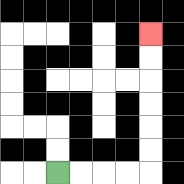{'start': '[2, 7]', 'end': '[6, 1]', 'path_directions': 'R,R,R,R,U,U,U,U,U,U', 'path_coordinates': '[[2, 7], [3, 7], [4, 7], [5, 7], [6, 7], [6, 6], [6, 5], [6, 4], [6, 3], [6, 2], [6, 1]]'}